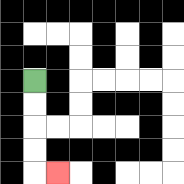{'start': '[1, 3]', 'end': '[2, 7]', 'path_directions': 'D,D,D,D,R', 'path_coordinates': '[[1, 3], [1, 4], [1, 5], [1, 6], [1, 7], [2, 7]]'}